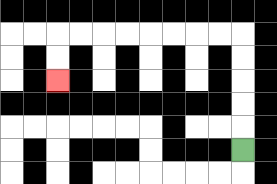{'start': '[10, 6]', 'end': '[2, 3]', 'path_directions': 'U,U,U,U,U,L,L,L,L,L,L,L,L,D,D', 'path_coordinates': '[[10, 6], [10, 5], [10, 4], [10, 3], [10, 2], [10, 1], [9, 1], [8, 1], [7, 1], [6, 1], [5, 1], [4, 1], [3, 1], [2, 1], [2, 2], [2, 3]]'}